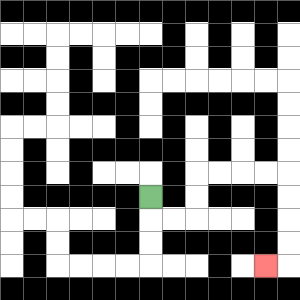{'start': '[6, 8]', 'end': '[11, 11]', 'path_directions': 'D,R,R,U,U,R,R,R,R,D,D,D,D,L', 'path_coordinates': '[[6, 8], [6, 9], [7, 9], [8, 9], [8, 8], [8, 7], [9, 7], [10, 7], [11, 7], [12, 7], [12, 8], [12, 9], [12, 10], [12, 11], [11, 11]]'}